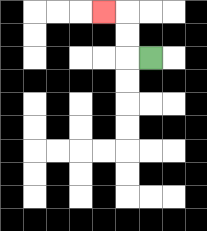{'start': '[6, 2]', 'end': '[4, 0]', 'path_directions': 'L,U,U,L', 'path_coordinates': '[[6, 2], [5, 2], [5, 1], [5, 0], [4, 0]]'}